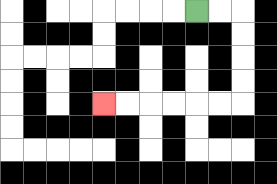{'start': '[8, 0]', 'end': '[4, 4]', 'path_directions': 'R,R,D,D,D,D,L,L,L,L,L,L', 'path_coordinates': '[[8, 0], [9, 0], [10, 0], [10, 1], [10, 2], [10, 3], [10, 4], [9, 4], [8, 4], [7, 4], [6, 4], [5, 4], [4, 4]]'}